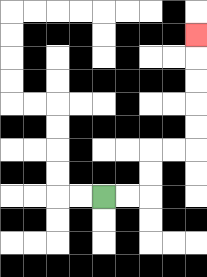{'start': '[4, 8]', 'end': '[8, 1]', 'path_directions': 'R,R,U,U,R,R,U,U,U,U,U', 'path_coordinates': '[[4, 8], [5, 8], [6, 8], [6, 7], [6, 6], [7, 6], [8, 6], [8, 5], [8, 4], [8, 3], [8, 2], [8, 1]]'}